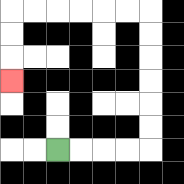{'start': '[2, 6]', 'end': '[0, 3]', 'path_directions': 'R,R,R,R,U,U,U,U,U,U,L,L,L,L,L,L,D,D,D', 'path_coordinates': '[[2, 6], [3, 6], [4, 6], [5, 6], [6, 6], [6, 5], [6, 4], [6, 3], [6, 2], [6, 1], [6, 0], [5, 0], [4, 0], [3, 0], [2, 0], [1, 0], [0, 0], [0, 1], [0, 2], [0, 3]]'}